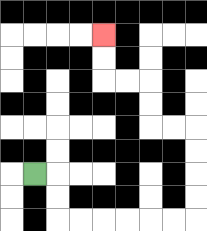{'start': '[1, 7]', 'end': '[4, 1]', 'path_directions': 'R,D,D,R,R,R,R,R,R,U,U,U,U,L,L,U,U,L,L,U,U', 'path_coordinates': '[[1, 7], [2, 7], [2, 8], [2, 9], [3, 9], [4, 9], [5, 9], [6, 9], [7, 9], [8, 9], [8, 8], [8, 7], [8, 6], [8, 5], [7, 5], [6, 5], [6, 4], [6, 3], [5, 3], [4, 3], [4, 2], [4, 1]]'}